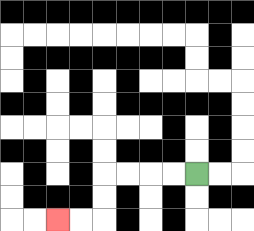{'start': '[8, 7]', 'end': '[2, 9]', 'path_directions': 'L,L,L,L,D,D,L,L', 'path_coordinates': '[[8, 7], [7, 7], [6, 7], [5, 7], [4, 7], [4, 8], [4, 9], [3, 9], [2, 9]]'}